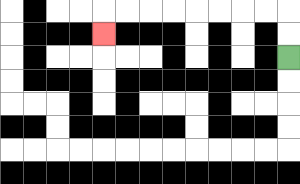{'start': '[12, 2]', 'end': '[4, 1]', 'path_directions': 'U,U,L,L,L,L,L,L,L,L,D', 'path_coordinates': '[[12, 2], [12, 1], [12, 0], [11, 0], [10, 0], [9, 0], [8, 0], [7, 0], [6, 0], [5, 0], [4, 0], [4, 1]]'}